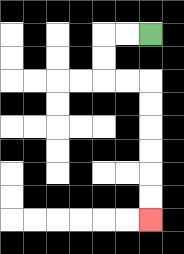{'start': '[6, 1]', 'end': '[6, 9]', 'path_directions': 'L,L,D,D,R,R,D,D,D,D,D,D', 'path_coordinates': '[[6, 1], [5, 1], [4, 1], [4, 2], [4, 3], [5, 3], [6, 3], [6, 4], [6, 5], [6, 6], [6, 7], [6, 8], [6, 9]]'}